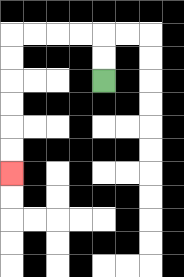{'start': '[4, 3]', 'end': '[0, 7]', 'path_directions': 'U,U,L,L,L,L,D,D,D,D,D,D', 'path_coordinates': '[[4, 3], [4, 2], [4, 1], [3, 1], [2, 1], [1, 1], [0, 1], [0, 2], [0, 3], [0, 4], [0, 5], [0, 6], [0, 7]]'}